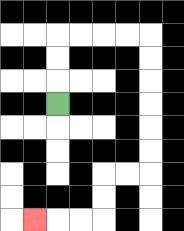{'start': '[2, 4]', 'end': '[1, 9]', 'path_directions': 'U,U,U,R,R,R,R,D,D,D,D,D,D,L,L,D,D,L,L,L', 'path_coordinates': '[[2, 4], [2, 3], [2, 2], [2, 1], [3, 1], [4, 1], [5, 1], [6, 1], [6, 2], [6, 3], [6, 4], [6, 5], [6, 6], [6, 7], [5, 7], [4, 7], [4, 8], [4, 9], [3, 9], [2, 9], [1, 9]]'}